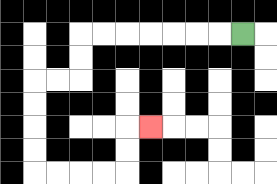{'start': '[10, 1]', 'end': '[6, 5]', 'path_directions': 'L,L,L,L,L,L,L,D,D,L,L,D,D,D,D,R,R,R,R,U,U,R', 'path_coordinates': '[[10, 1], [9, 1], [8, 1], [7, 1], [6, 1], [5, 1], [4, 1], [3, 1], [3, 2], [3, 3], [2, 3], [1, 3], [1, 4], [1, 5], [1, 6], [1, 7], [2, 7], [3, 7], [4, 7], [5, 7], [5, 6], [5, 5], [6, 5]]'}